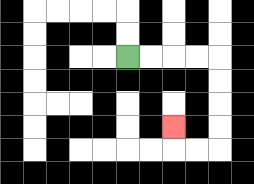{'start': '[5, 2]', 'end': '[7, 5]', 'path_directions': 'R,R,R,R,D,D,D,D,L,L,U', 'path_coordinates': '[[5, 2], [6, 2], [7, 2], [8, 2], [9, 2], [9, 3], [9, 4], [9, 5], [9, 6], [8, 6], [7, 6], [7, 5]]'}